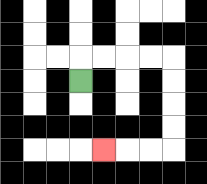{'start': '[3, 3]', 'end': '[4, 6]', 'path_directions': 'U,R,R,R,R,D,D,D,D,L,L,L', 'path_coordinates': '[[3, 3], [3, 2], [4, 2], [5, 2], [6, 2], [7, 2], [7, 3], [7, 4], [7, 5], [7, 6], [6, 6], [5, 6], [4, 6]]'}